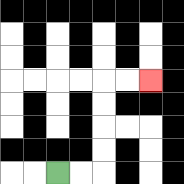{'start': '[2, 7]', 'end': '[6, 3]', 'path_directions': 'R,R,U,U,U,U,R,R', 'path_coordinates': '[[2, 7], [3, 7], [4, 7], [4, 6], [4, 5], [4, 4], [4, 3], [5, 3], [6, 3]]'}